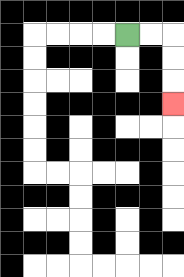{'start': '[5, 1]', 'end': '[7, 4]', 'path_directions': 'R,R,D,D,D', 'path_coordinates': '[[5, 1], [6, 1], [7, 1], [7, 2], [7, 3], [7, 4]]'}